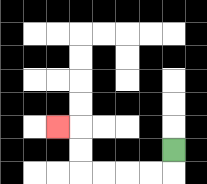{'start': '[7, 6]', 'end': '[2, 5]', 'path_directions': 'D,L,L,L,L,U,U,L', 'path_coordinates': '[[7, 6], [7, 7], [6, 7], [5, 7], [4, 7], [3, 7], [3, 6], [3, 5], [2, 5]]'}